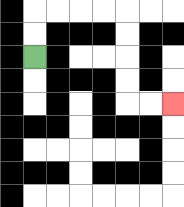{'start': '[1, 2]', 'end': '[7, 4]', 'path_directions': 'U,U,R,R,R,R,D,D,D,D,R,R', 'path_coordinates': '[[1, 2], [1, 1], [1, 0], [2, 0], [3, 0], [4, 0], [5, 0], [5, 1], [5, 2], [5, 3], [5, 4], [6, 4], [7, 4]]'}